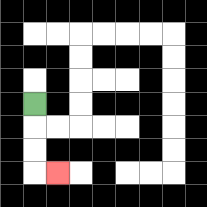{'start': '[1, 4]', 'end': '[2, 7]', 'path_directions': 'D,D,D,R', 'path_coordinates': '[[1, 4], [1, 5], [1, 6], [1, 7], [2, 7]]'}